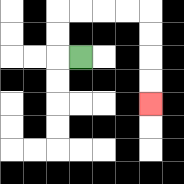{'start': '[3, 2]', 'end': '[6, 4]', 'path_directions': 'L,U,U,R,R,R,R,D,D,D,D', 'path_coordinates': '[[3, 2], [2, 2], [2, 1], [2, 0], [3, 0], [4, 0], [5, 0], [6, 0], [6, 1], [6, 2], [6, 3], [6, 4]]'}